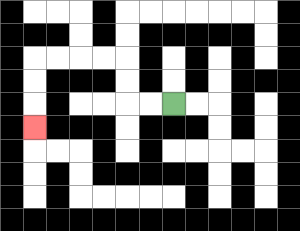{'start': '[7, 4]', 'end': '[1, 5]', 'path_directions': 'L,L,U,U,L,L,L,L,D,D,D', 'path_coordinates': '[[7, 4], [6, 4], [5, 4], [5, 3], [5, 2], [4, 2], [3, 2], [2, 2], [1, 2], [1, 3], [1, 4], [1, 5]]'}